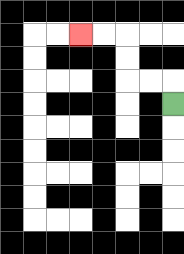{'start': '[7, 4]', 'end': '[3, 1]', 'path_directions': 'U,L,L,U,U,L,L', 'path_coordinates': '[[7, 4], [7, 3], [6, 3], [5, 3], [5, 2], [5, 1], [4, 1], [3, 1]]'}